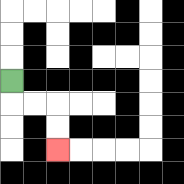{'start': '[0, 3]', 'end': '[2, 6]', 'path_directions': 'D,R,R,D,D', 'path_coordinates': '[[0, 3], [0, 4], [1, 4], [2, 4], [2, 5], [2, 6]]'}